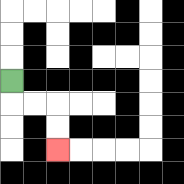{'start': '[0, 3]', 'end': '[2, 6]', 'path_directions': 'D,R,R,D,D', 'path_coordinates': '[[0, 3], [0, 4], [1, 4], [2, 4], [2, 5], [2, 6]]'}